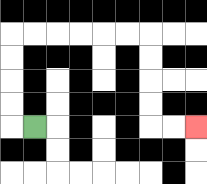{'start': '[1, 5]', 'end': '[8, 5]', 'path_directions': 'L,U,U,U,U,R,R,R,R,R,R,D,D,D,D,R,R', 'path_coordinates': '[[1, 5], [0, 5], [0, 4], [0, 3], [0, 2], [0, 1], [1, 1], [2, 1], [3, 1], [4, 1], [5, 1], [6, 1], [6, 2], [6, 3], [6, 4], [6, 5], [7, 5], [8, 5]]'}